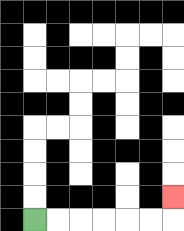{'start': '[1, 9]', 'end': '[7, 8]', 'path_directions': 'R,R,R,R,R,R,U', 'path_coordinates': '[[1, 9], [2, 9], [3, 9], [4, 9], [5, 9], [6, 9], [7, 9], [7, 8]]'}